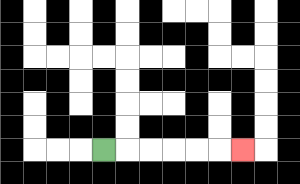{'start': '[4, 6]', 'end': '[10, 6]', 'path_directions': 'R,R,R,R,R,R', 'path_coordinates': '[[4, 6], [5, 6], [6, 6], [7, 6], [8, 6], [9, 6], [10, 6]]'}